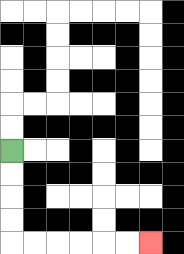{'start': '[0, 6]', 'end': '[6, 10]', 'path_directions': 'D,D,D,D,R,R,R,R,R,R', 'path_coordinates': '[[0, 6], [0, 7], [0, 8], [0, 9], [0, 10], [1, 10], [2, 10], [3, 10], [4, 10], [5, 10], [6, 10]]'}